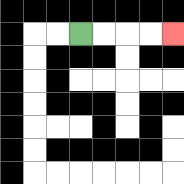{'start': '[3, 1]', 'end': '[7, 1]', 'path_directions': 'R,R,R,R', 'path_coordinates': '[[3, 1], [4, 1], [5, 1], [6, 1], [7, 1]]'}